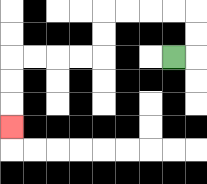{'start': '[7, 2]', 'end': '[0, 5]', 'path_directions': 'R,U,U,L,L,L,L,D,D,L,L,L,L,D,D,D', 'path_coordinates': '[[7, 2], [8, 2], [8, 1], [8, 0], [7, 0], [6, 0], [5, 0], [4, 0], [4, 1], [4, 2], [3, 2], [2, 2], [1, 2], [0, 2], [0, 3], [0, 4], [0, 5]]'}